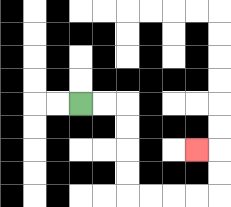{'start': '[3, 4]', 'end': '[8, 6]', 'path_directions': 'R,R,D,D,D,D,R,R,R,R,U,U,L', 'path_coordinates': '[[3, 4], [4, 4], [5, 4], [5, 5], [5, 6], [5, 7], [5, 8], [6, 8], [7, 8], [8, 8], [9, 8], [9, 7], [9, 6], [8, 6]]'}